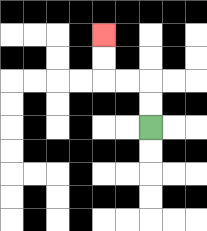{'start': '[6, 5]', 'end': '[4, 1]', 'path_directions': 'U,U,L,L,U,U', 'path_coordinates': '[[6, 5], [6, 4], [6, 3], [5, 3], [4, 3], [4, 2], [4, 1]]'}